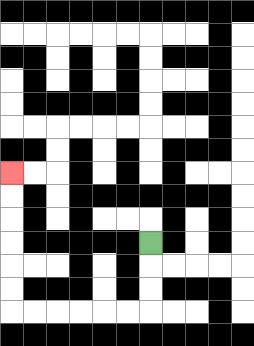{'start': '[6, 10]', 'end': '[0, 7]', 'path_directions': 'D,D,D,L,L,L,L,L,L,U,U,U,U,U,U', 'path_coordinates': '[[6, 10], [6, 11], [6, 12], [6, 13], [5, 13], [4, 13], [3, 13], [2, 13], [1, 13], [0, 13], [0, 12], [0, 11], [0, 10], [0, 9], [0, 8], [0, 7]]'}